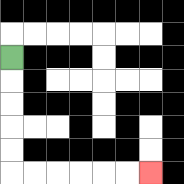{'start': '[0, 2]', 'end': '[6, 7]', 'path_directions': 'D,D,D,D,D,R,R,R,R,R,R', 'path_coordinates': '[[0, 2], [0, 3], [0, 4], [0, 5], [0, 6], [0, 7], [1, 7], [2, 7], [3, 7], [4, 7], [5, 7], [6, 7]]'}